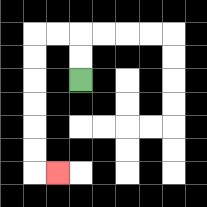{'start': '[3, 3]', 'end': '[2, 7]', 'path_directions': 'U,U,L,L,D,D,D,D,D,D,R', 'path_coordinates': '[[3, 3], [3, 2], [3, 1], [2, 1], [1, 1], [1, 2], [1, 3], [1, 4], [1, 5], [1, 6], [1, 7], [2, 7]]'}